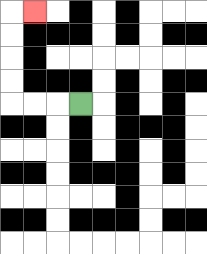{'start': '[3, 4]', 'end': '[1, 0]', 'path_directions': 'L,L,L,U,U,U,U,R', 'path_coordinates': '[[3, 4], [2, 4], [1, 4], [0, 4], [0, 3], [0, 2], [0, 1], [0, 0], [1, 0]]'}